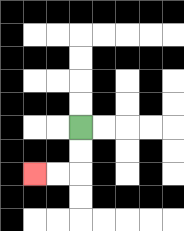{'start': '[3, 5]', 'end': '[1, 7]', 'path_directions': 'D,D,L,L', 'path_coordinates': '[[3, 5], [3, 6], [3, 7], [2, 7], [1, 7]]'}